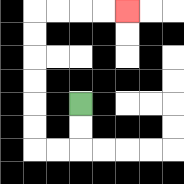{'start': '[3, 4]', 'end': '[5, 0]', 'path_directions': 'D,D,L,L,U,U,U,U,U,U,R,R,R,R', 'path_coordinates': '[[3, 4], [3, 5], [3, 6], [2, 6], [1, 6], [1, 5], [1, 4], [1, 3], [1, 2], [1, 1], [1, 0], [2, 0], [3, 0], [4, 0], [5, 0]]'}